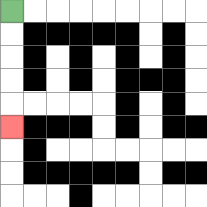{'start': '[0, 0]', 'end': '[0, 5]', 'path_directions': 'D,D,D,D,D', 'path_coordinates': '[[0, 0], [0, 1], [0, 2], [0, 3], [0, 4], [0, 5]]'}